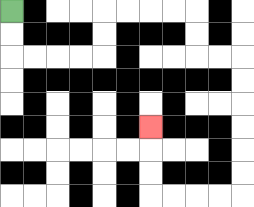{'start': '[0, 0]', 'end': '[6, 5]', 'path_directions': 'D,D,R,R,R,R,U,U,R,R,R,R,D,D,R,R,D,D,D,D,D,D,L,L,L,L,U,U,U', 'path_coordinates': '[[0, 0], [0, 1], [0, 2], [1, 2], [2, 2], [3, 2], [4, 2], [4, 1], [4, 0], [5, 0], [6, 0], [7, 0], [8, 0], [8, 1], [8, 2], [9, 2], [10, 2], [10, 3], [10, 4], [10, 5], [10, 6], [10, 7], [10, 8], [9, 8], [8, 8], [7, 8], [6, 8], [6, 7], [6, 6], [6, 5]]'}